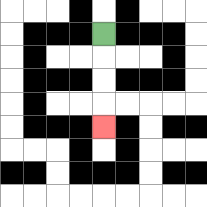{'start': '[4, 1]', 'end': '[4, 5]', 'path_directions': 'D,D,D,D', 'path_coordinates': '[[4, 1], [4, 2], [4, 3], [4, 4], [4, 5]]'}